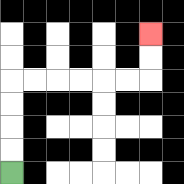{'start': '[0, 7]', 'end': '[6, 1]', 'path_directions': 'U,U,U,U,R,R,R,R,R,R,U,U', 'path_coordinates': '[[0, 7], [0, 6], [0, 5], [0, 4], [0, 3], [1, 3], [2, 3], [3, 3], [4, 3], [5, 3], [6, 3], [6, 2], [6, 1]]'}